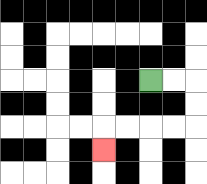{'start': '[6, 3]', 'end': '[4, 6]', 'path_directions': 'R,R,D,D,L,L,L,L,D', 'path_coordinates': '[[6, 3], [7, 3], [8, 3], [8, 4], [8, 5], [7, 5], [6, 5], [5, 5], [4, 5], [4, 6]]'}